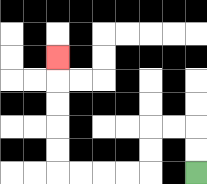{'start': '[8, 7]', 'end': '[2, 2]', 'path_directions': 'U,U,L,L,D,D,L,L,L,L,U,U,U,U,U', 'path_coordinates': '[[8, 7], [8, 6], [8, 5], [7, 5], [6, 5], [6, 6], [6, 7], [5, 7], [4, 7], [3, 7], [2, 7], [2, 6], [2, 5], [2, 4], [2, 3], [2, 2]]'}